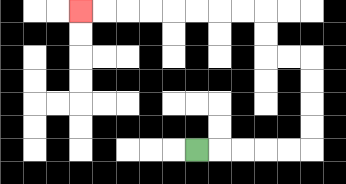{'start': '[8, 6]', 'end': '[3, 0]', 'path_directions': 'R,R,R,R,R,U,U,U,U,L,L,U,U,L,L,L,L,L,L,L,L', 'path_coordinates': '[[8, 6], [9, 6], [10, 6], [11, 6], [12, 6], [13, 6], [13, 5], [13, 4], [13, 3], [13, 2], [12, 2], [11, 2], [11, 1], [11, 0], [10, 0], [9, 0], [8, 0], [7, 0], [6, 0], [5, 0], [4, 0], [3, 0]]'}